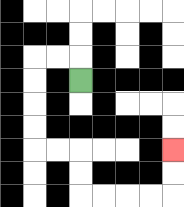{'start': '[3, 3]', 'end': '[7, 6]', 'path_directions': 'U,L,L,D,D,D,D,R,R,D,D,R,R,R,R,U,U', 'path_coordinates': '[[3, 3], [3, 2], [2, 2], [1, 2], [1, 3], [1, 4], [1, 5], [1, 6], [2, 6], [3, 6], [3, 7], [3, 8], [4, 8], [5, 8], [6, 8], [7, 8], [7, 7], [7, 6]]'}